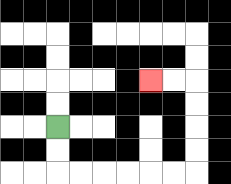{'start': '[2, 5]', 'end': '[6, 3]', 'path_directions': 'D,D,R,R,R,R,R,R,U,U,U,U,L,L', 'path_coordinates': '[[2, 5], [2, 6], [2, 7], [3, 7], [4, 7], [5, 7], [6, 7], [7, 7], [8, 7], [8, 6], [8, 5], [8, 4], [8, 3], [7, 3], [6, 3]]'}